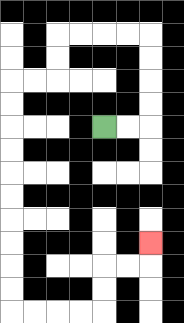{'start': '[4, 5]', 'end': '[6, 10]', 'path_directions': 'R,R,U,U,U,U,L,L,L,L,D,D,L,L,D,D,D,D,D,D,D,D,D,D,R,R,R,R,U,U,R,R,U', 'path_coordinates': '[[4, 5], [5, 5], [6, 5], [6, 4], [6, 3], [6, 2], [6, 1], [5, 1], [4, 1], [3, 1], [2, 1], [2, 2], [2, 3], [1, 3], [0, 3], [0, 4], [0, 5], [0, 6], [0, 7], [0, 8], [0, 9], [0, 10], [0, 11], [0, 12], [0, 13], [1, 13], [2, 13], [3, 13], [4, 13], [4, 12], [4, 11], [5, 11], [6, 11], [6, 10]]'}